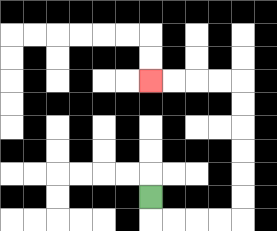{'start': '[6, 8]', 'end': '[6, 3]', 'path_directions': 'D,R,R,R,R,U,U,U,U,U,U,L,L,L,L', 'path_coordinates': '[[6, 8], [6, 9], [7, 9], [8, 9], [9, 9], [10, 9], [10, 8], [10, 7], [10, 6], [10, 5], [10, 4], [10, 3], [9, 3], [8, 3], [7, 3], [6, 3]]'}